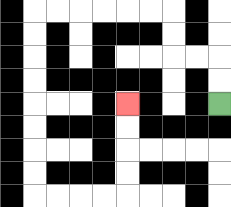{'start': '[9, 4]', 'end': '[5, 4]', 'path_directions': 'U,U,L,L,U,U,L,L,L,L,L,L,D,D,D,D,D,D,D,D,R,R,R,R,U,U,U,U', 'path_coordinates': '[[9, 4], [9, 3], [9, 2], [8, 2], [7, 2], [7, 1], [7, 0], [6, 0], [5, 0], [4, 0], [3, 0], [2, 0], [1, 0], [1, 1], [1, 2], [1, 3], [1, 4], [1, 5], [1, 6], [1, 7], [1, 8], [2, 8], [3, 8], [4, 8], [5, 8], [5, 7], [5, 6], [5, 5], [5, 4]]'}